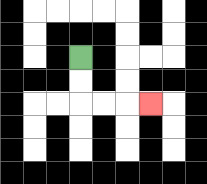{'start': '[3, 2]', 'end': '[6, 4]', 'path_directions': 'D,D,R,R,R', 'path_coordinates': '[[3, 2], [3, 3], [3, 4], [4, 4], [5, 4], [6, 4]]'}